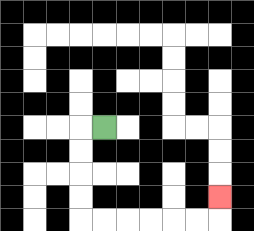{'start': '[4, 5]', 'end': '[9, 8]', 'path_directions': 'L,D,D,D,D,R,R,R,R,R,R,U', 'path_coordinates': '[[4, 5], [3, 5], [3, 6], [3, 7], [3, 8], [3, 9], [4, 9], [5, 9], [6, 9], [7, 9], [8, 9], [9, 9], [9, 8]]'}